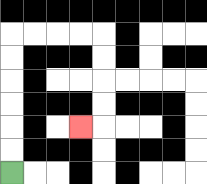{'start': '[0, 7]', 'end': '[3, 5]', 'path_directions': 'U,U,U,U,U,U,R,R,R,R,D,D,D,D,L', 'path_coordinates': '[[0, 7], [0, 6], [0, 5], [0, 4], [0, 3], [0, 2], [0, 1], [1, 1], [2, 1], [3, 1], [4, 1], [4, 2], [4, 3], [4, 4], [4, 5], [3, 5]]'}